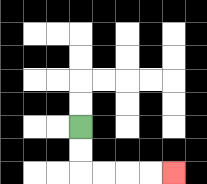{'start': '[3, 5]', 'end': '[7, 7]', 'path_directions': 'D,D,R,R,R,R', 'path_coordinates': '[[3, 5], [3, 6], [3, 7], [4, 7], [5, 7], [6, 7], [7, 7]]'}